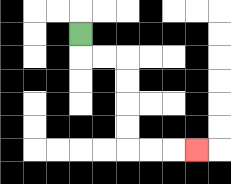{'start': '[3, 1]', 'end': '[8, 6]', 'path_directions': 'D,R,R,D,D,D,D,R,R,R', 'path_coordinates': '[[3, 1], [3, 2], [4, 2], [5, 2], [5, 3], [5, 4], [5, 5], [5, 6], [6, 6], [7, 6], [8, 6]]'}